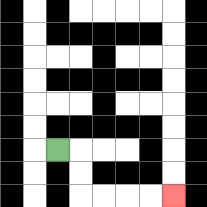{'start': '[2, 6]', 'end': '[7, 8]', 'path_directions': 'R,D,D,R,R,R,R', 'path_coordinates': '[[2, 6], [3, 6], [3, 7], [3, 8], [4, 8], [5, 8], [6, 8], [7, 8]]'}